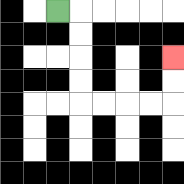{'start': '[2, 0]', 'end': '[7, 2]', 'path_directions': 'R,D,D,D,D,R,R,R,R,U,U', 'path_coordinates': '[[2, 0], [3, 0], [3, 1], [3, 2], [3, 3], [3, 4], [4, 4], [5, 4], [6, 4], [7, 4], [7, 3], [7, 2]]'}